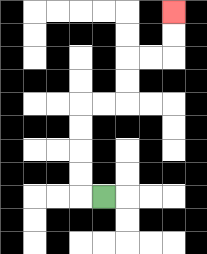{'start': '[4, 8]', 'end': '[7, 0]', 'path_directions': 'L,U,U,U,U,R,R,U,U,R,R,U,U', 'path_coordinates': '[[4, 8], [3, 8], [3, 7], [3, 6], [3, 5], [3, 4], [4, 4], [5, 4], [5, 3], [5, 2], [6, 2], [7, 2], [7, 1], [7, 0]]'}